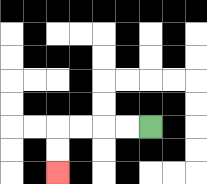{'start': '[6, 5]', 'end': '[2, 7]', 'path_directions': 'L,L,L,L,D,D', 'path_coordinates': '[[6, 5], [5, 5], [4, 5], [3, 5], [2, 5], [2, 6], [2, 7]]'}